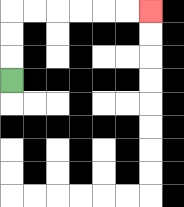{'start': '[0, 3]', 'end': '[6, 0]', 'path_directions': 'U,U,U,R,R,R,R,R,R', 'path_coordinates': '[[0, 3], [0, 2], [0, 1], [0, 0], [1, 0], [2, 0], [3, 0], [4, 0], [5, 0], [6, 0]]'}